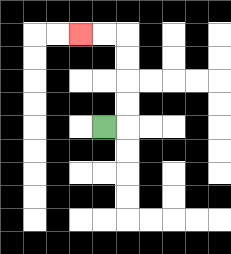{'start': '[4, 5]', 'end': '[3, 1]', 'path_directions': 'R,U,U,U,U,L,L', 'path_coordinates': '[[4, 5], [5, 5], [5, 4], [5, 3], [5, 2], [5, 1], [4, 1], [3, 1]]'}